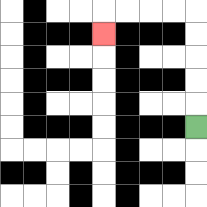{'start': '[8, 5]', 'end': '[4, 1]', 'path_directions': 'U,U,U,U,U,L,L,L,L,D', 'path_coordinates': '[[8, 5], [8, 4], [8, 3], [8, 2], [8, 1], [8, 0], [7, 0], [6, 0], [5, 0], [4, 0], [4, 1]]'}